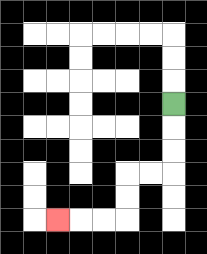{'start': '[7, 4]', 'end': '[2, 9]', 'path_directions': 'D,D,D,L,L,D,D,L,L,L', 'path_coordinates': '[[7, 4], [7, 5], [7, 6], [7, 7], [6, 7], [5, 7], [5, 8], [5, 9], [4, 9], [3, 9], [2, 9]]'}